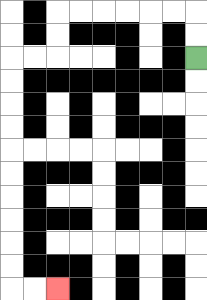{'start': '[8, 2]', 'end': '[2, 12]', 'path_directions': 'U,U,L,L,L,L,L,L,D,D,L,L,D,D,D,D,D,D,D,D,D,D,R,R', 'path_coordinates': '[[8, 2], [8, 1], [8, 0], [7, 0], [6, 0], [5, 0], [4, 0], [3, 0], [2, 0], [2, 1], [2, 2], [1, 2], [0, 2], [0, 3], [0, 4], [0, 5], [0, 6], [0, 7], [0, 8], [0, 9], [0, 10], [0, 11], [0, 12], [1, 12], [2, 12]]'}